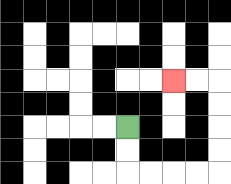{'start': '[5, 5]', 'end': '[7, 3]', 'path_directions': 'D,D,R,R,R,R,U,U,U,U,L,L', 'path_coordinates': '[[5, 5], [5, 6], [5, 7], [6, 7], [7, 7], [8, 7], [9, 7], [9, 6], [9, 5], [9, 4], [9, 3], [8, 3], [7, 3]]'}